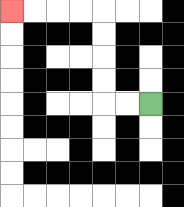{'start': '[6, 4]', 'end': '[0, 0]', 'path_directions': 'L,L,U,U,U,U,L,L,L,L', 'path_coordinates': '[[6, 4], [5, 4], [4, 4], [4, 3], [4, 2], [4, 1], [4, 0], [3, 0], [2, 0], [1, 0], [0, 0]]'}